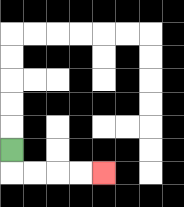{'start': '[0, 6]', 'end': '[4, 7]', 'path_directions': 'D,R,R,R,R', 'path_coordinates': '[[0, 6], [0, 7], [1, 7], [2, 7], [3, 7], [4, 7]]'}